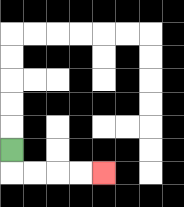{'start': '[0, 6]', 'end': '[4, 7]', 'path_directions': 'D,R,R,R,R', 'path_coordinates': '[[0, 6], [0, 7], [1, 7], [2, 7], [3, 7], [4, 7]]'}